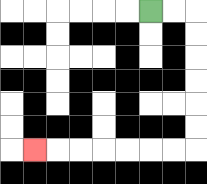{'start': '[6, 0]', 'end': '[1, 6]', 'path_directions': 'R,R,D,D,D,D,D,D,L,L,L,L,L,L,L', 'path_coordinates': '[[6, 0], [7, 0], [8, 0], [8, 1], [8, 2], [8, 3], [8, 4], [8, 5], [8, 6], [7, 6], [6, 6], [5, 6], [4, 6], [3, 6], [2, 6], [1, 6]]'}